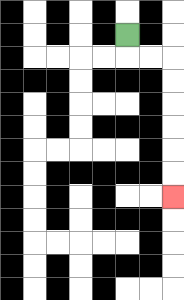{'start': '[5, 1]', 'end': '[7, 8]', 'path_directions': 'D,R,R,D,D,D,D,D,D', 'path_coordinates': '[[5, 1], [5, 2], [6, 2], [7, 2], [7, 3], [7, 4], [7, 5], [7, 6], [7, 7], [7, 8]]'}